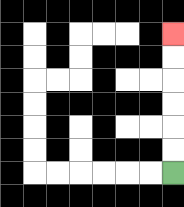{'start': '[7, 7]', 'end': '[7, 1]', 'path_directions': 'U,U,U,U,U,U', 'path_coordinates': '[[7, 7], [7, 6], [7, 5], [7, 4], [7, 3], [7, 2], [7, 1]]'}